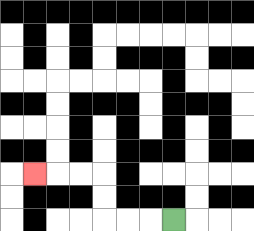{'start': '[7, 9]', 'end': '[1, 7]', 'path_directions': 'L,L,L,U,U,L,L,L', 'path_coordinates': '[[7, 9], [6, 9], [5, 9], [4, 9], [4, 8], [4, 7], [3, 7], [2, 7], [1, 7]]'}